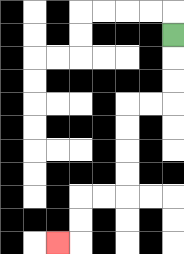{'start': '[7, 1]', 'end': '[2, 10]', 'path_directions': 'D,D,D,L,L,D,D,D,D,L,L,D,D,L', 'path_coordinates': '[[7, 1], [7, 2], [7, 3], [7, 4], [6, 4], [5, 4], [5, 5], [5, 6], [5, 7], [5, 8], [4, 8], [3, 8], [3, 9], [3, 10], [2, 10]]'}